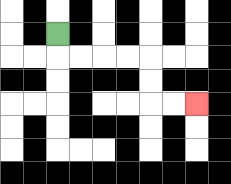{'start': '[2, 1]', 'end': '[8, 4]', 'path_directions': 'D,R,R,R,R,D,D,R,R', 'path_coordinates': '[[2, 1], [2, 2], [3, 2], [4, 2], [5, 2], [6, 2], [6, 3], [6, 4], [7, 4], [8, 4]]'}